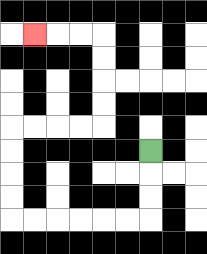{'start': '[6, 6]', 'end': '[1, 1]', 'path_directions': 'D,D,D,L,L,L,L,L,L,U,U,U,U,R,R,R,R,U,U,U,U,L,L,L', 'path_coordinates': '[[6, 6], [6, 7], [6, 8], [6, 9], [5, 9], [4, 9], [3, 9], [2, 9], [1, 9], [0, 9], [0, 8], [0, 7], [0, 6], [0, 5], [1, 5], [2, 5], [3, 5], [4, 5], [4, 4], [4, 3], [4, 2], [4, 1], [3, 1], [2, 1], [1, 1]]'}